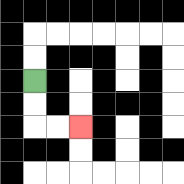{'start': '[1, 3]', 'end': '[3, 5]', 'path_directions': 'D,D,R,R', 'path_coordinates': '[[1, 3], [1, 4], [1, 5], [2, 5], [3, 5]]'}